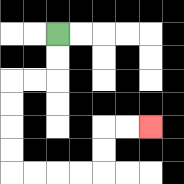{'start': '[2, 1]', 'end': '[6, 5]', 'path_directions': 'D,D,L,L,D,D,D,D,R,R,R,R,U,U,R,R', 'path_coordinates': '[[2, 1], [2, 2], [2, 3], [1, 3], [0, 3], [0, 4], [0, 5], [0, 6], [0, 7], [1, 7], [2, 7], [3, 7], [4, 7], [4, 6], [4, 5], [5, 5], [6, 5]]'}